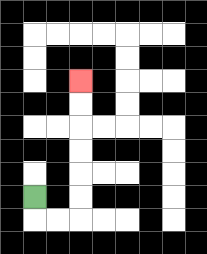{'start': '[1, 8]', 'end': '[3, 3]', 'path_directions': 'D,R,R,U,U,U,U,U,U', 'path_coordinates': '[[1, 8], [1, 9], [2, 9], [3, 9], [3, 8], [3, 7], [3, 6], [3, 5], [3, 4], [3, 3]]'}